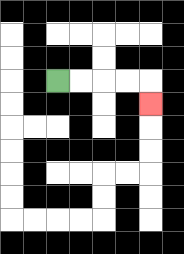{'start': '[2, 3]', 'end': '[6, 4]', 'path_directions': 'R,R,R,R,D', 'path_coordinates': '[[2, 3], [3, 3], [4, 3], [5, 3], [6, 3], [6, 4]]'}